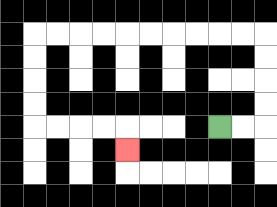{'start': '[9, 5]', 'end': '[5, 6]', 'path_directions': 'R,R,U,U,U,U,L,L,L,L,L,L,L,L,L,L,D,D,D,D,R,R,R,R,D', 'path_coordinates': '[[9, 5], [10, 5], [11, 5], [11, 4], [11, 3], [11, 2], [11, 1], [10, 1], [9, 1], [8, 1], [7, 1], [6, 1], [5, 1], [4, 1], [3, 1], [2, 1], [1, 1], [1, 2], [1, 3], [1, 4], [1, 5], [2, 5], [3, 5], [4, 5], [5, 5], [5, 6]]'}